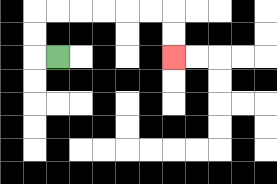{'start': '[2, 2]', 'end': '[7, 2]', 'path_directions': 'L,U,U,R,R,R,R,R,R,D,D', 'path_coordinates': '[[2, 2], [1, 2], [1, 1], [1, 0], [2, 0], [3, 0], [4, 0], [5, 0], [6, 0], [7, 0], [7, 1], [7, 2]]'}